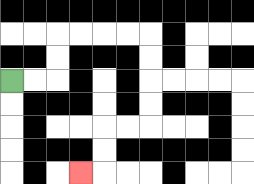{'start': '[0, 3]', 'end': '[3, 7]', 'path_directions': 'R,R,U,U,R,R,R,R,D,D,D,D,L,L,D,D,L', 'path_coordinates': '[[0, 3], [1, 3], [2, 3], [2, 2], [2, 1], [3, 1], [4, 1], [5, 1], [6, 1], [6, 2], [6, 3], [6, 4], [6, 5], [5, 5], [4, 5], [4, 6], [4, 7], [3, 7]]'}